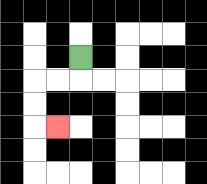{'start': '[3, 2]', 'end': '[2, 5]', 'path_directions': 'D,L,L,D,D,R', 'path_coordinates': '[[3, 2], [3, 3], [2, 3], [1, 3], [1, 4], [1, 5], [2, 5]]'}